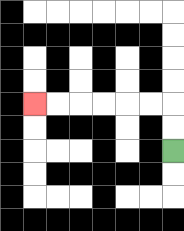{'start': '[7, 6]', 'end': '[1, 4]', 'path_directions': 'U,U,L,L,L,L,L,L', 'path_coordinates': '[[7, 6], [7, 5], [7, 4], [6, 4], [5, 4], [4, 4], [3, 4], [2, 4], [1, 4]]'}